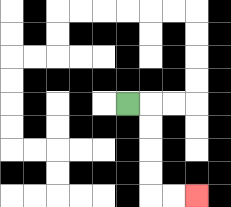{'start': '[5, 4]', 'end': '[8, 8]', 'path_directions': 'R,D,D,D,D,R,R', 'path_coordinates': '[[5, 4], [6, 4], [6, 5], [6, 6], [6, 7], [6, 8], [7, 8], [8, 8]]'}